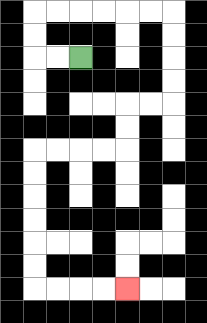{'start': '[3, 2]', 'end': '[5, 12]', 'path_directions': 'L,L,U,U,R,R,R,R,R,R,D,D,D,D,L,L,D,D,L,L,L,L,D,D,D,D,D,D,R,R,R,R', 'path_coordinates': '[[3, 2], [2, 2], [1, 2], [1, 1], [1, 0], [2, 0], [3, 0], [4, 0], [5, 0], [6, 0], [7, 0], [7, 1], [7, 2], [7, 3], [7, 4], [6, 4], [5, 4], [5, 5], [5, 6], [4, 6], [3, 6], [2, 6], [1, 6], [1, 7], [1, 8], [1, 9], [1, 10], [1, 11], [1, 12], [2, 12], [3, 12], [4, 12], [5, 12]]'}